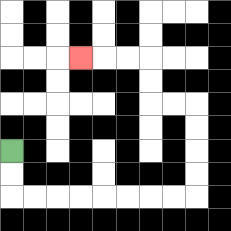{'start': '[0, 6]', 'end': '[3, 2]', 'path_directions': 'D,D,R,R,R,R,R,R,R,R,U,U,U,U,L,L,U,U,L,L,L', 'path_coordinates': '[[0, 6], [0, 7], [0, 8], [1, 8], [2, 8], [3, 8], [4, 8], [5, 8], [6, 8], [7, 8], [8, 8], [8, 7], [8, 6], [8, 5], [8, 4], [7, 4], [6, 4], [6, 3], [6, 2], [5, 2], [4, 2], [3, 2]]'}